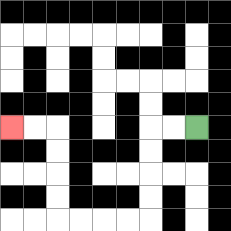{'start': '[8, 5]', 'end': '[0, 5]', 'path_directions': 'L,L,D,D,D,D,L,L,L,L,U,U,U,U,L,L', 'path_coordinates': '[[8, 5], [7, 5], [6, 5], [6, 6], [6, 7], [6, 8], [6, 9], [5, 9], [4, 9], [3, 9], [2, 9], [2, 8], [2, 7], [2, 6], [2, 5], [1, 5], [0, 5]]'}